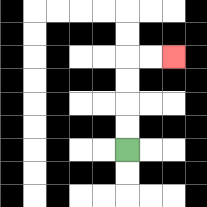{'start': '[5, 6]', 'end': '[7, 2]', 'path_directions': 'U,U,U,U,R,R', 'path_coordinates': '[[5, 6], [5, 5], [5, 4], [5, 3], [5, 2], [6, 2], [7, 2]]'}